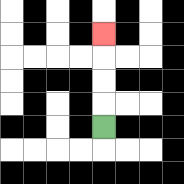{'start': '[4, 5]', 'end': '[4, 1]', 'path_directions': 'U,U,U,U', 'path_coordinates': '[[4, 5], [4, 4], [4, 3], [4, 2], [4, 1]]'}